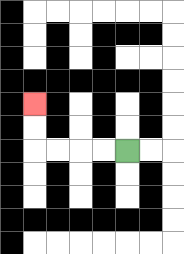{'start': '[5, 6]', 'end': '[1, 4]', 'path_directions': 'L,L,L,L,U,U', 'path_coordinates': '[[5, 6], [4, 6], [3, 6], [2, 6], [1, 6], [1, 5], [1, 4]]'}